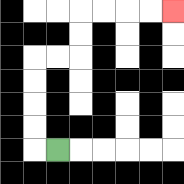{'start': '[2, 6]', 'end': '[7, 0]', 'path_directions': 'L,U,U,U,U,R,R,U,U,R,R,R,R', 'path_coordinates': '[[2, 6], [1, 6], [1, 5], [1, 4], [1, 3], [1, 2], [2, 2], [3, 2], [3, 1], [3, 0], [4, 0], [5, 0], [6, 0], [7, 0]]'}